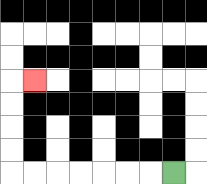{'start': '[7, 7]', 'end': '[1, 3]', 'path_directions': 'L,L,L,L,L,L,L,U,U,U,U,R', 'path_coordinates': '[[7, 7], [6, 7], [5, 7], [4, 7], [3, 7], [2, 7], [1, 7], [0, 7], [0, 6], [0, 5], [0, 4], [0, 3], [1, 3]]'}